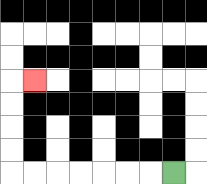{'start': '[7, 7]', 'end': '[1, 3]', 'path_directions': 'L,L,L,L,L,L,L,U,U,U,U,R', 'path_coordinates': '[[7, 7], [6, 7], [5, 7], [4, 7], [3, 7], [2, 7], [1, 7], [0, 7], [0, 6], [0, 5], [0, 4], [0, 3], [1, 3]]'}